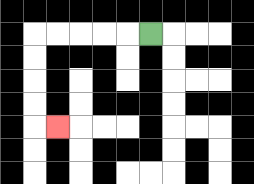{'start': '[6, 1]', 'end': '[2, 5]', 'path_directions': 'L,L,L,L,L,D,D,D,D,R', 'path_coordinates': '[[6, 1], [5, 1], [4, 1], [3, 1], [2, 1], [1, 1], [1, 2], [1, 3], [1, 4], [1, 5], [2, 5]]'}